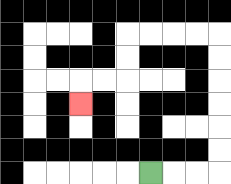{'start': '[6, 7]', 'end': '[3, 4]', 'path_directions': 'R,R,R,U,U,U,U,U,U,L,L,L,L,D,D,L,L,D', 'path_coordinates': '[[6, 7], [7, 7], [8, 7], [9, 7], [9, 6], [9, 5], [9, 4], [9, 3], [9, 2], [9, 1], [8, 1], [7, 1], [6, 1], [5, 1], [5, 2], [5, 3], [4, 3], [3, 3], [3, 4]]'}